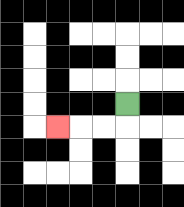{'start': '[5, 4]', 'end': '[2, 5]', 'path_directions': 'D,L,L,L', 'path_coordinates': '[[5, 4], [5, 5], [4, 5], [3, 5], [2, 5]]'}